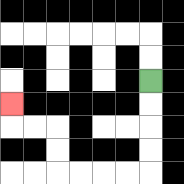{'start': '[6, 3]', 'end': '[0, 4]', 'path_directions': 'D,D,D,D,L,L,L,L,U,U,L,L,U', 'path_coordinates': '[[6, 3], [6, 4], [6, 5], [6, 6], [6, 7], [5, 7], [4, 7], [3, 7], [2, 7], [2, 6], [2, 5], [1, 5], [0, 5], [0, 4]]'}